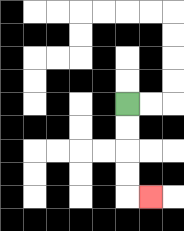{'start': '[5, 4]', 'end': '[6, 8]', 'path_directions': 'D,D,D,D,R', 'path_coordinates': '[[5, 4], [5, 5], [5, 6], [5, 7], [5, 8], [6, 8]]'}